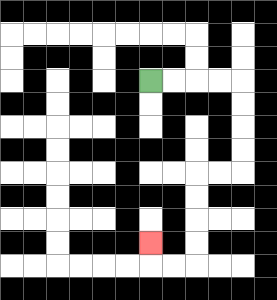{'start': '[6, 3]', 'end': '[6, 10]', 'path_directions': 'R,R,R,R,D,D,D,D,L,L,D,D,D,D,L,L,U', 'path_coordinates': '[[6, 3], [7, 3], [8, 3], [9, 3], [10, 3], [10, 4], [10, 5], [10, 6], [10, 7], [9, 7], [8, 7], [8, 8], [8, 9], [8, 10], [8, 11], [7, 11], [6, 11], [6, 10]]'}